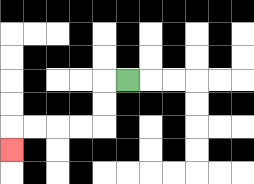{'start': '[5, 3]', 'end': '[0, 6]', 'path_directions': 'L,D,D,L,L,L,L,D', 'path_coordinates': '[[5, 3], [4, 3], [4, 4], [4, 5], [3, 5], [2, 5], [1, 5], [0, 5], [0, 6]]'}